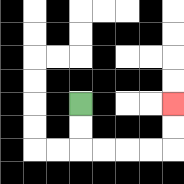{'start': '[3, 4]', 'end': '[7, 4]', 'path_directions': 'D,D,R,R,R,R,U,U', 'path_coordinates': '[[3, 4], [3, 5], [3, 6], [4, 6], [5, 6], [6, 6], [7, 6], [7, 5], [7, 4]]'}